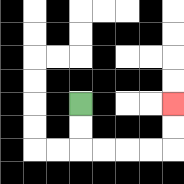{'start': '[3, 4]', 'end': '[7, 4]', 'path_directions': 'D,D,R,R,R,R,U,U', 'path_coordinates': '[[3, 4], [3, 5], [3, 6], [4, 6], [5, 6], [6, 6], [7, 6], [7, 5], [7, 4]]'}